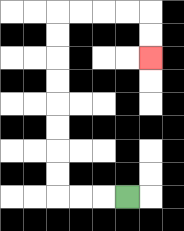{'start': '[5, 8]', 'end': '[6, 2]', 'path_directions': 'L,L,L,U,U,U,U,U,U,U,U,R,R,R,R,D,D', 'path_coordinates': '[[5, 8], [4, 8], [3, 8], [2, 8], [2, 7], [2, 6], [2, 5], [2, 4], [2, 3], [2, 2], [2, 1], [2, 0], [3, 0], [4, 0], [5, 0], [6, 0], [6, 1], [6, 2]]'}